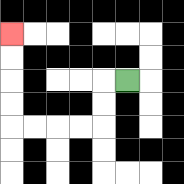{'start': '[5, 3]', 'end': '[0, 1]', 'path_directions': 'L,D,D,L,L,L,L,U,U,U,U', 'path_coordinates': '[[5, 3], [4, 3], [4, 4], [4, 5], [3, 5], [2, 5], [1, 5], [0, 5], [0, 4], [0, 3], [0, 2], [0, 1]]'}